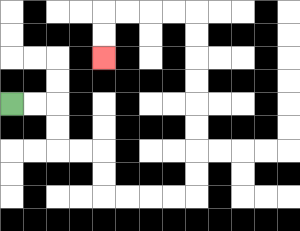{'start': '[0, 4]', 'end': '[4, 2]', 'path_directions': 'R,R,D,D,R,R,D,D,R,R,R,R,U,U,U,U,U,U,U,U,L,L,L,L,D,D', 'path_coordinates': '[[0, 4], [1, 4], [2, 4], [2, 5], [2, 6], [3, 6], [4, 6], [4, 7], [4, 8], [5, 8], [6, 8], [7, 8], [8, 8], [8, 7], [8, 6], [8, 5], [8, 4], [8, 3], [8, 2], [8, 1], [8, 0], [7, 0], [6, 0], [5, 0], [4, 0], [4, 1], [4, 2]]'}